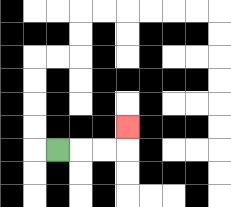{'start': '[2, 6]', 'end': '[5, 5]', 'path_directions': 'R,R,R,U', 'path_coordinates': '[[2, 6], [3, 6], [4, 6], [5, 6], [5, 5]]'}